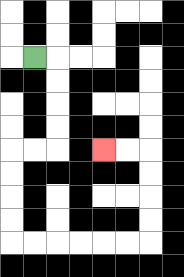{'start': '[1, 2]', 'end': '[4, 6]', 'path_directions': 'R,D,D,D,D,L,L,D,D,D,D,R,R,R,R,R,R,U,U,U,U,L,L', 'path_coordinates': '[[1, 2], [2, 2], [2, 3], [2, 4], [2, 5], [2, 6], [1, 6], [0, 6], [0, 7], [0, 8], [0, 9], [0, 10], [1, 10], [2, 10], [3, 10], [4, 10], [5, 10], [6, 10], [6, 9], [6, 8], [6, 7], [6, 6], [5, 6], [4, 6]]'}